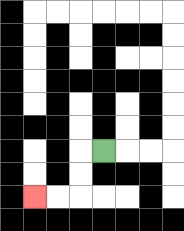{'start': '[4, 6]', 'end': '[1, 8]', 'path_directions': 'L,D,D,L,L', 'path_coordinates': '[[4, 6], [3, 6], [3, 7], [3, 8], [2, 8], [1, 8]]'}